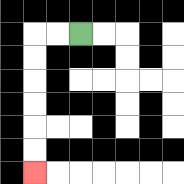{'start': '[3, 1]', 'end': '[1, 7]', 'path_directions': 'L,L,D,D,D,D,D,D', 'path_coordinates': '[[3, 1], [2, 1], [1, 1], [1, 2], [1, 3], [1, 4], [1, 5], [1, 6], [1, 7]]'}